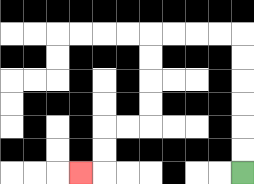{'start': '[10, 7]', 'end': '[3, 7]', 'path_directions': 'U,U,U,U,U,U,L,L,L,L,D,D,D,D,L,L,D,D,L', 'path_coordinates': '[[10, 7], [10, 6], [10, 5], [10, 4], [10, 3], [10, 2], [10, 1], [9, 1], [8, 1], [7, 1], [6, 1], [6, 2], [6, 3], [6, 4], [6, 5], [5, 5], [4, 5], [4, 6], [4, 7], [3, 7]]'}